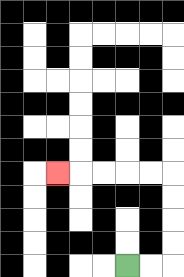{'start': '[5, 11]', 'end': '[2, 7]', 'path_directions': 'R,R,U,U,U,U,L,L,L,L,L', 'path_coordinates': '[[5, 11], [6, 11], [7, 11], [7, 10], [7, 9], [7, 8], [7, 7], [6, 7], [5, 7], [4, 7], [3, 7], [2, 7]]'}